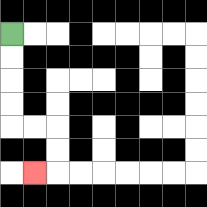{'start': '[0, 1]', 'end': '[1, 7]', 'path_directions': 'D,D,D,D,R,R,D,D,L', 'path_coordinates': '[[0, 1], [0, 2], [0, 3], [0, 4], [0, 5], [1, 5], [2, 5], [2, 6], [2, 7], [1, 7]]'}